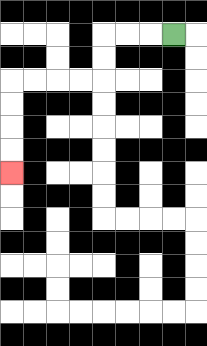{'start': '[7, 1]', 'end': '[0, 7]', 'path_directions': 'L,L,L,D,D,L,L,L,L,D,D,D,D', 'path_coordinates': '[[7, 1], [6, 1], [5, 1], [4, 1], [4, 2], [4, 3], [3, 3], [2, 3], [1, 3], [0, 3], [0, 4], [0, 5], [0, 6], [0, 7]]'}